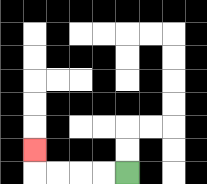{'start': '[5, 7]', 'end': '[1, 6]', 'path_directions': 'L,L,L,L,U', 'path_coordinates': '[[5, 7], [4, 7], [3, 7], [2, 7], [1, 7], [1, 6]]'}